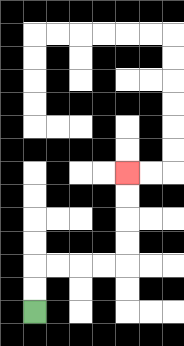{'start': '[1, 13]', 'end': '[5, 7]', 'path_directions': 'U,U,R,R,R,R,U,U,U,U', 'path_coordinates': '[[1, 13], [1, 12], [1, 11], [2, 11], [3, 11], [4, 11], [5, 11], [5, 10], [5, 9], [5, 8], [5, 7]]'}